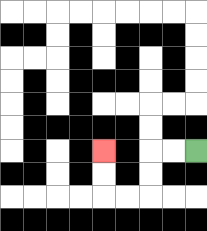{'start': '[8, 6]', 'end': '[4, 6]', 'path_directions': 'L,L,D,D,L,L,U,U', 'path_coordinates': '[[8, 6], [7, 6], [6, 6], [6, 7], [6, 8], [5, 8], [4, 8], [4, 7], [4, 6]]'}